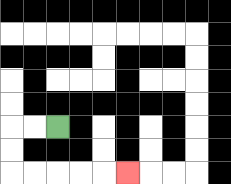{'start': '[2, 5]', 'end': '[5, 7]', 'path_directions': 'L,L,D,D,R,R,R,R,R', 'path_coordinates': '[[2, 5], [1, 5], [0, 5], [0, 6], [0, 7], [1, 7], [2, 7], [3, 7], [4, 7], [5, 7]]'}